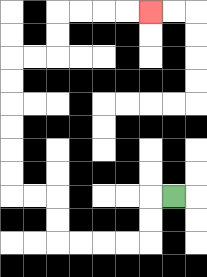{'start': '[7, 8]', 'end': '[6, 0]', 'path_directions': 'L,D,D,L,L,L,L,U,U,L,L,U,U,U,U,U,U,R,R,U,U,R,R,R,R', 'path_coordinates': '[[7, 8], [6, 8], [6, 9], [6, 10], [5, 10], [4, 10], [3, 10], [2, 10], [2, 9], [2, 8], [1, 8], [0, 8], [0, 7], [0, 6], [0, 5], [0, 4], [0, 3], [0, 2], [1, 2], [2, 2], [2, 1], [2, 0], [3, 0], [4, 0], [5, 0], [6, 0]]'}